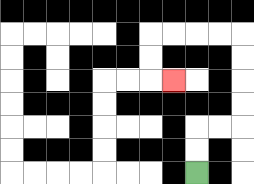{'start': '[8, 7]', 'end': '[7, 3]', 'path_directions': 'U,U,R,R,U,U,U,U,L,L,L,L,D,D,R', 'path_coordinates': '[[8, 7], [8, 6], [8, 5], [9, 5], [10, 5], [10, 4], [10, 3], [10, 2], [10, 1], [9, 1], [8, 1], [7, 1], [6, 1], [6, 2], [6, 3], [7, 3]]'}